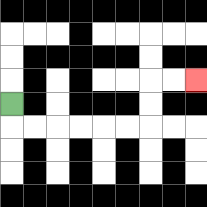{'start': '[0, 4]', 'end': '[8, 3]', 'path_directions': 'D,R,R,R,R,R,R,U,U,R,R', 'path_coordinates': '[[0, 4], [0, 5], [1, 5], [2, 5], [3, 5], [4, 5], [5, 5], [6, 5], [6, 4], [6, 3], [7, 3], [8, 3]]'}